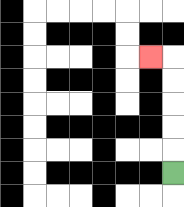{'start': '[7, 7]', 'end': '[6, 2]', 'path_directions': 'U,U,U,U,U,L', 'path_coordinates': '[[7, 7], [7, 6], [7, 5], [7, 4], [7, 3], [7, 2], [6, 2]]'}